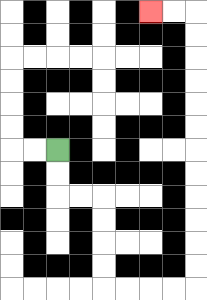{'start': '[2, 6]', 'end': '[6, 0]', 'path_directions': 'D,D,R,R,D,D,D,D,R,R,R,R,U,U,U,U,U,U,U,U,U,U,U,U,L,L', 'path_coordinates': '[[2, 6], [2, 7], [2, 8], [3, 8], [4, 8], [4, 9], [4, 10], [4, 11], [4, 12], [5, 12], [6, 12], [7, 12], [8, 12], [8, 11], [8, 10], [8, 9], [8, 8], [8, 7], [8, 6], [8, 5], [8, 4], [8, 3], [8, 2], [8, 1], [8, 0], [7, 0], [6, 0]]'}